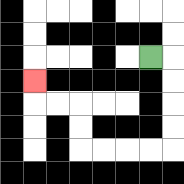{'start': '[6, 2]', 'end': '[1, 3]', 'path_directions': 'R,D,D,D,D,L,L,L,L,U,U,L,L,U', 'path_coordinates': '[[6, 2], [7, 2], [7, 3], [7, 4], [7, 5], [7, 6], [6, 6], [5, 6], [4, 6], [3, 6], [3, 5], [3, 4], [2, 4], [1, 4], [1, 3]]'}